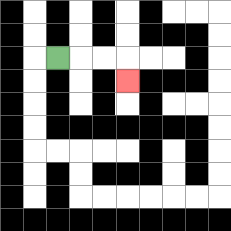{'start': '[2, 2]', 'end': '[5, 3]', 'path_directions': 'R,R,R,D', 'path_coordinates': '[[2, 2], [3, 2], [4, 2], [5, 2], [5, 3]]'}